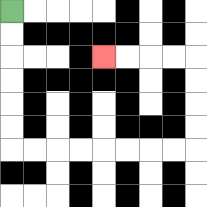{'start': '[0, 0]', 'end': '[4, 2]', 'path_directions': 'D,D,D,D,D,D,R,R,R,R,R,R,R,R,U,U,U,U,L,L,L,L', 'path_coordinates': '[[0, 0], [0, 1], [0, 2], [0, 3], [0, 4], [0, 5], [0, 6], [1, 6], [2, 6], [3, 6], [4, 6], [5, 6], [6, 6], [7, 6], [8, 6], [8, 5], [8, 4], [8, 3], [8, 2], [7, 2], [6, 2], [5, 2], [4, 2]]'}